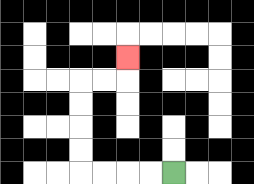{'start': '[7, 7]', 'end': '[5, 2]', 'path_directions': 'L,L,L,L,U,U,U,U,R,R,U', 'path_coordinates': '[[7, 7], [6, 7], [5, 7], [4, 7], [3, 7], [3, 6], [3, 5], [3, 4], [3, 3], [4, 3], [5, 3], [5, 2]]'}